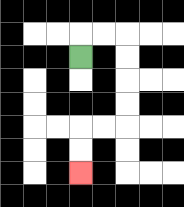{'start': '[3, 2]', 'end': '[3, 7]', 'path_directions': 'U,R,R,D,D,D,D,L,L,D,D', 'path_coordinates': '[[3, 2], [3, 1], [4, 1], [5, 1], [5, 2], [5, 3], [5, 4], [5, 5], [4, 5], [3, 5], [3, 6], [3, 7]]'}